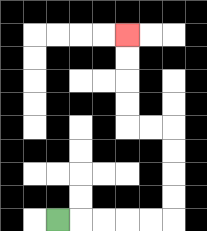{'start': '[2, 9]', 'end': '[5, 1]', 'path_directions': 'R,R,R,R,R,U,U,U,U,L,L,U,U,U,U', 'path_coordinates': '[[2, 9], [3, 9], [4, 9], [5, 9], [6, 9], [7, 9], [7, 8], [7, 7], [7, 6], [7, 5], [6, 5], [5, 5], [5, 4], [5, 3], [5, 2], [5, 1]]'}